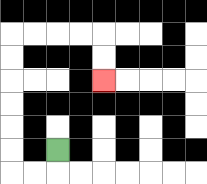{'start': '[2, 6]', 'end': '[4, 3]', 'path_directions': 'D,L,L,U,U,U,U,U,U,R,R,R,R,D,D', 'path_coordinates': '[[2, 6], [2, 7], [1, 7], [0, 7], [0, 6], [0, 5], [0, 4], [0, 3], [0, 2], [0, 1], [1, 1], [2, 1], [3, 1], [4, 1], [4, 2], [4, 3]]'}